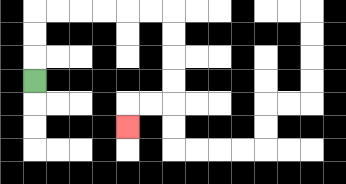{'start': '[1, 3]', 'end': '[5, 5]', 'path_directions': 'U,U,U,R,R,R,R,R,R,D,D,D,D,L,L,D', 'path_coordinates': '[[1, 3], [1, 2], [1, 1], [1, 0], [2, 0], [3, 0], [4, 0], [5, 0], [6, 0], [7, 0], [7, 1], [7, 2], [7, 3], [7, 4], [6, 4], [5, 4], [5, 5]]'}